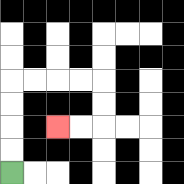{'start': '[0, 7]', 'end': '[2, 5]', 'path_directions': 'U,U,U,U,R,R,R,R,D,D,L,L', 'path_coordinates': '[[0, 7], [0, 6], [0, 5], [0, 4], [0, 3], [1, 3], [2, 3], [3, 3], [4, 3], [4, 4], [4, 5], [3, 5], [2, 5]]'}